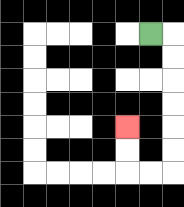{'start': '[6, 1]', 'end': '[5, 5]', 'path_directions': 'R,D,D,D,D,D,D,L,L,U,U', 'path_coordinates': '[[6, 1], [7, 1], [7, 2], [7, 3], [7, 4], [7, 5], [7, 6], [7, 7], [6, 7], [5, 7], [5, 6], [5, 5]]'}